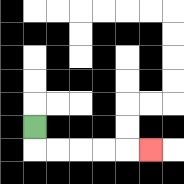{'start': '[1, 5]', 'end': '[6, 6]', 'path_directions': 'D,R,R,R,R,R', 'path_coordinates': '[[1, 5], [1, 6], [2, 6], [3, 6], [4, 6], [5, 6], [6, 6]]'}